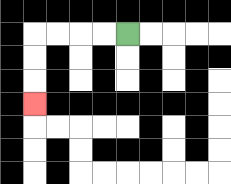{'start': '[5, 1]', 'end': '[1, 4]', 'path_directions': 'L,L,L,L,D,D,D', 'path_coordinates': '[[5, 1], [4, 1], [3, 1], [2, 1], [1, 1], [1, 2], [1, 3], [1, 4]]'}